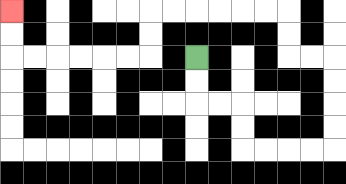{'start': '[8, 2]', 'end': '[0, 0]', 'path_directions': 'D,D,R,R,D,D,R,R,R,R,U,U,U,U,L,L,U,U,L,L,L,L,L,L,D,D,L,L,L,L,L,L,U,U', 'path_coordinates': '[[8, 2], [8, 3], [8, 4], [9, 4], [10, 4], [10, 5], [10, 6], [11, 6], [12, 6], [13, 6], [14, 6], [14, 5], [14, 4], [14, 3], [14, 2], [13, 2], [12, 2], [12, 1], [12, 0], [11, 0], [10, 0], [9, 0], [8, 0], [7, 0], [6, 0], [6, 1], [6, 2], [5, 2], [4, 2], [3, 2], [2, 2], [1, 2], [0, 2], [0, 1], [0, 0]]'}